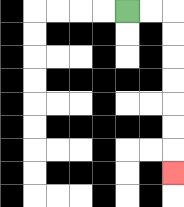{'start': '[5, 0]', 'end': '[7, 7]', 'path_directions': 'R,R,D,D,D,D,D,D,D', 'path_coordinates': '[[5, 0], [6, 0], [7, 0], [7, 1], [7, 2], [7, 3], [7, 4], [7, 5], [7, 6], [7, 7]]'}